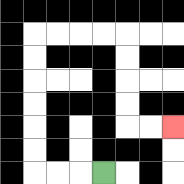{'start': '[4, 7]', 'end': '[7, 5]', 'path_directions': 'L,L,L,U,U,U,U,U,U,R,R,R,R,D,D,D,D,R,R', 'path_coordinates': '[[4, 7], [3, 7], [2, 7], [1, 7], [1, 6], [1, 5], [1, 4], [1, 3], [1, 2], [1, 1], [2, 1], [3, 1], [4, 1], [5, 1], [5, 2], [5, 3], [5, 4], [5, 5], [6, 5], [7, 5]]'}